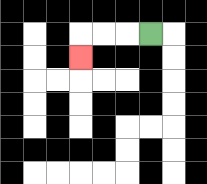{'start': '[6, 1]', 'end': '[3, 2]', 'path_directions': 'L,L,L,D', 'path_coordinates': '[[6, 1], [5, 1], [4, 1], [3, 1], [3, 2]]'}